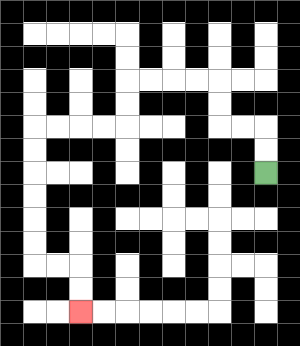{'start': '[11, 7]', 'end': '[3, 13]', 'path_directions': 'U,U,L,L,U,U,L,L,L,L,D,D,L,L,L,L,D,D,D,D,D,D,R,R,D,D', 'path_coordinates': '[[11, 7], [11, 6], [11, 5], [10, 5], [9, 5], [9, 4], [9, 3], [8, 3], [7, 3], [6, 3], [5, 3], [5, 4], [5, 5], [4, 5], [3, 5], [2, 5], [1, 5], [1, 6], [1, 7], [1, 8], [1, 9], [1, 10], [1, 11], [2, 11], [3, 11], [3, 12], [3, 13]]'}